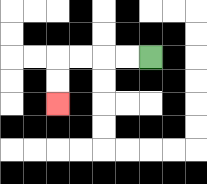{'start': '[6, 2]', 'end': '[2, 4]', 'path_directions': 'L,L,L,L,D,D', 'path_coordinates': '[[6, 2], [5, 2], [4, 2], [3, 2], [2, 2], [2, 3], [2, 4]]'}